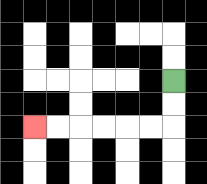{'start': '[7, 3]', 'end': '[1, 5]', 'path_directions': 'D,D,L,L,L,L,L,L', 'path_coordinates': '[[7, 3], [7, 4], [7, 5], [6, 5], [5, 5], [4, 5], [3, 5], [2, 5], [1, 5]]'}